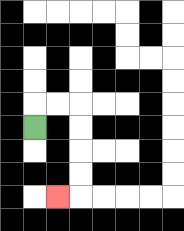{'start': '[1, 5]', 'end': '[2, 8]', 'path_directions': 'U,R,R,D,D,D,D,L', 'path_coordinates': '[[1, 5], [1, 4], [2, 4], [3, 4], [3, 5], [3, 6], [3, 7], [3, 8], [2, 8]]'}